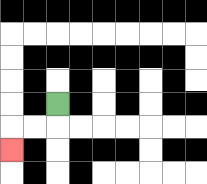{'start': '[2, 4]', 'end': '[0, 6]', 'path_directions': 'D,L,L,D', 'path_coordinates': '[[2, 4], [2, 5], [1, 5], [0, 5], [0, 6]]'}